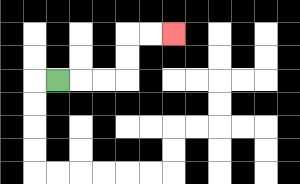{'start': '[2, 3]', 'end': '[7, 1]', 'path_directions': 'R,R,R,U,U,R,R', 'path_coordinates': '[[2, 3], [3, 3], [4, 3], [5, 3], [5, 2], [5, 1], [6, 1], [7, 1]]'}